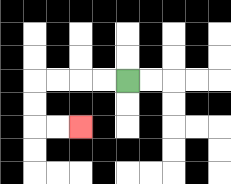{'start': '[5, 3]', 'end': '[3, 5]', 'path_directions': 'L,L,L,L,D,D,R,R', 'path_coordinates': '[[5, 3], [4, 3], [3, 3], [2, 3], [1, 3], [1, 4], [1, 5], [2, 5], [3, 5]]'}